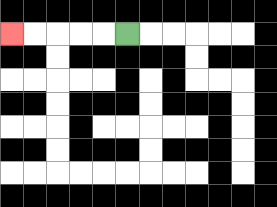{'start': '[5, 1]', 'end': '[0, 1]', 'path_directions': 'L,L,L,L,L', 'path_coordinates': '[[5, 1], [4, 1], [3, 1], [2, 1], [1, 1], [0, 1]]'}